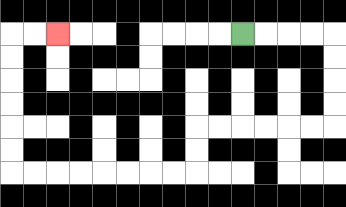{'start': '[10, 1]', 'end': '[2, 1]', 'path_directions': 'R,R,R,R,D,D,D,D,L,L,L,L,L,L,D,D,L,L,L,L,L,L,L,L,U,U,U,U,U,U,R,R', 'path_coordinates': '[[10, 1], [11, 1], [12, 1], [13, 1], [14, 1], [14, 2], [14, 3], [14, 4], [14, 5], [13, 5], [12, 5], [11, 5], [10, 5], [9, 5], [8, 5], [8, 6], [8, 7], [7, 7], [6, 7], [5, 7], [4, 7], [3, 7], [2, 7], [1, 7], [0, 7], [0, 6], [0, 5], [0, 4], [0, 3], [0, 2], [0, 1], [1, 1], [2, 1]]'}